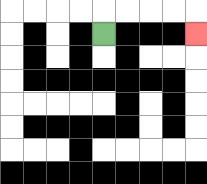{'start': '[4, 1]', 'end': '[8, 1]', 'path_directions': 'U,R,R,R,R,D', 'path_coordinates': '[[4, 1], [4, 0], [5, 0], [6, 0], [7, 0], [8, 0], [8, 1]]'}